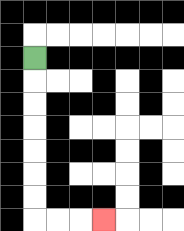{'start': '[1, 2]', 'end': '[4, 9]', 'path_directions': 'D,D,D,D,D,D,D,R,R,R', 'path_coordinates': '[[1, 2], [1, 3], [1, 4], [1, 5], [1, 6], [1, 7], [1, 8], [1, 9], [2, 9], [3, 9], [4, 9]]'}